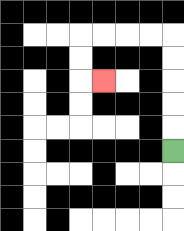{'start': '[7, 6]', 'end': '[4, 3]', 'path_directions': 'U,U,U,U,U,L,L,L,L,D,D,R', 'path_coordinates': '[[7, 6], [7, 5], [7, 4], [7, 3], [7, 2], [7, 1], [6, 1], [5, 1], [4, 1], [3, 1], [3, 2], [3, 3], [4, 3]]'}